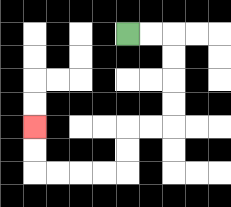{'start': '[5, 1]', 'end': '[1, 5]', 'path_directions': 'R,R,D,D,D,D,L,L,D,D,L,L,L,L,U,U', 'path_coordinates': '[[5, 1], [6, 1], [7, 1], [7, 2], [7, 3], [7, 4], [7, 5], [6, 5], [5, 5], [5, 6], [5, 7], [4, 7], [3, 7], [2, 7], [1, 7], [1, 6], [1, 5]]'}